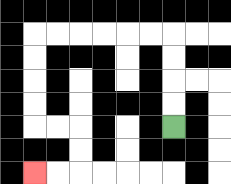{'start': '[7, 5]', 'end': '[1, 7]', 'path_directions': 'U,U,U,U,L,L,L,L,L,L,D,D,D,D,R,R,D,D,L,L', 'path_coordinates': '[[7, 5], [7, 4], [7, 3], [7, 2], [7, 1], [6, 1], [5, 1], [4, 1], [3, 1], [2, 1], [1, 1], [1, 2], [1, 3], [1, 4], [1, 5], [2, 5], [3, 5], [3, 6], [3, 7], [2, 7], [1, 7]]'}